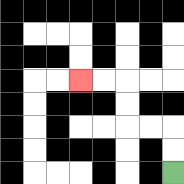{'start': '[7, 7]', 'end': '[3, 3]', 'path_directions': 'U,U,L,L,U,U,L,L', 'path_coordinates': '[[7, 7], [7, 6], [7, 5], [6, 5], [5, 5], [5, 4], [5, 3], [4, 3], [3, 3]]'}